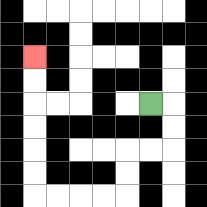{'start': '[6, 4]', 'end': '[1, 2]', 'path_directions': 'R,D,D,L,L,D,D,L,L,L,L,U,U,U,U,U,U', 'path_coordinates': '[[6, 4], [7, 4], [7, 5], [7, 6], [6, 6], [5, 6], [5, 7], [5, 8], [4, 8], [3, 8], [2, 8], [1, 8], [1, 7], [1, 6], [1, 5], [1, 4], [1, 3], [1, 2]]'}